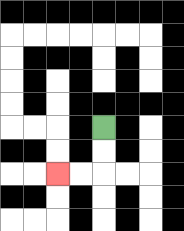{'start': '[4, 5]', 'end': '[2, 7]', 'path_directions': 'D,D,L,L', 'path_coordinates': '[[4, 5], [4, 6], [4, 7], [3, 7], [2, 7]]'}